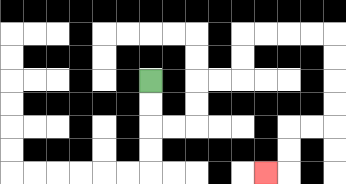{'start': '[6, 3]', 'end': '[11, 7]', 'path_directions': 'D,D,R,R,U,U,R,R,U,U,R,R,R,R,D,D,D,D,L,L,D,D,L', 'path_coordinates': '[[6, 3], [6, 4], [6, 5], [7, 5], [8, 5], [8, 4], [8, 3], [9, 3], [10, 3], [10, 2], [10, 1], [11, 1], [12, 1], [13, 1], [14, 1], [14, 2], [14, 3], [14, 4], [14, 5], [13, 5], [12, 5], [12, 6], [12, 7], [11, 7]]'}